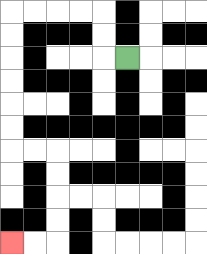{'start': '[5, 2]', 'end': '[0, 10]', 'path_directions': 'L,U,U,L,L,L,L,D,D,D,D,D,D,R,R,D,D,D,D,L,L', 'path_coordinates': '[[5, 2], [4, 2], [4, 1], [4, 0], [3, 0], [2, 0], [1, 0], [0, 0], [0, 1], [0, 2], [0, 3], [0, 4], [0, 5], [0, 6], [1, 6], [2, 6], [2, 7], [2, 8], [2, 9], [2, 10], [1, 10], [0, 10]]'}